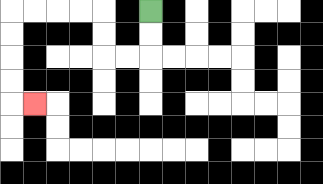{'start': '[6, 0]', 'end': '[1, 4]', 'path_directions': 'D,D,L,L,U,U,L,L,L,L,D,D,D,D,R', 'path_coordinates': '[[6, 0], [6, 1], [6, 2], [5, 2], [4, 2], [4, 1], [4, 0], [3, 0], [2, 0], [1, 0], [0, 0], [0, 1], [0, 2], [0, 3], [0, 4], [1, 4]]'}